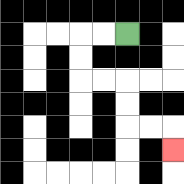{'start': '[5, 1]', 'end': '[7, 6]', 'path_directions': 'L,L,D,D,R,R,D,D,R,R,D', 'path_coordinates': '[[5, 1], [4, 1], [3, 1], [3, 2], [3, 3], [4, 3], [5, 3], [5, 4], [5, 5], [6, 5], [7, 5], [7, 6]]'}